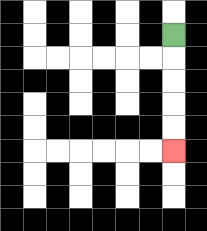{'start': '[7, 1]', 'end': '[7, 6]', 'path_directions': 'D,D,D,D,D', 'path_coordinates': '[[7, 1], [7, 2], [7, 3], [7, 4], [7, 5], [7, 6]]'}